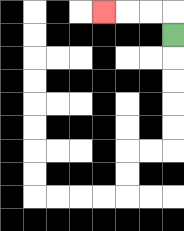{'start': '[7, 1]', 'end': '[4, 0]', 'path_directions': 'U,L,L,L', 'path_coordinates': '[[7, 1], [7, 0], [6, 0], [5, 0], [4, 0]]'}